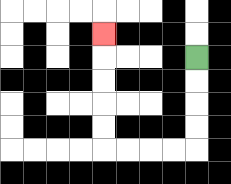{'start': '[8, 2]', 'end': '[4, 1]', 'path_directions': 'D,D,D,D,L,L,L,L,U,U,U,U,U', 'path_coordinates': '[[8, 2], [8, 3], [8, 4], [8, 5], [8, 6], [7, 6], [6, 6], [5, 6], [4, 6], [4, 5], [4, 4], [4, 3], [4, 2], [4, 1]]'}